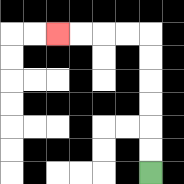{'start': '[6, 7]', 'end': '[2, 1]', 'path_directions': 'U,U,U,U,U,U,L,L,L,L', 'path_coordinates': '[[6, 7], [6, 6], [6, 5], [6, 4], [6, 3], [6, 2], [6, 1], [5, 1], [4, 1], [3, 1], [2, 1]]'}